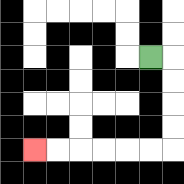{'start': '[6, 2]', 'end': '[1, 6]', 'path_directions': 'R,D,D,D,D,L,L,L,L,L,L', 'path_coordinates': '[[6, 2], [7, 2], [7, 3], [7, 4], [7, 5], [7, 6], [6, 6], [5, 6], [4, 6], [3, 6], [2, 6], [1, 6]]'}